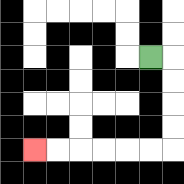{'start': '[6, 2]', 'end': '[1, 6]', 'path_directions': 'R,D,D,D,D,L,L,L,L,L,L', 'path_coordinates': '[[6, 2], [7, 2], [7, 3], [7, 4], [7, 5], [7, 6], [6, 6], [5, 6], [4, 6], [3, 6], [2, 6], [1, 6]]'}